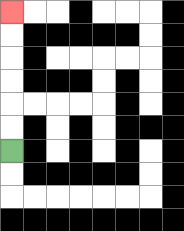{'start': '[0, 6]', 'end': '[0, 0]', 'path_directions': 'U,U,U,U,U,U', 'path_coordinates': '[[0, 6], [0, 5], [0, 4], [0, 3], [0, 2], [0, 1], [0, 0]]'}